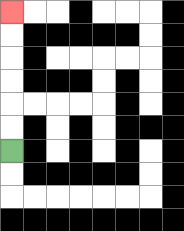{'start': '[0, 6]', 'end': '[0, 0]', 'path_directions': 'U,U,U,U,U,U', 'path_coordinates': '[[0, 6], [0, 5], [0, 4], [0, 3], [0, 2], [0, 1], [0, 0]]'}